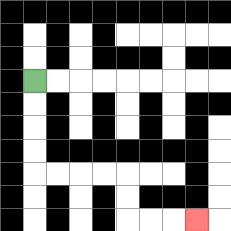{'start': '[1, 3]', 'end': '[8, 9]', 'path_directions': 'D,D,D,D,R,R,R,R,D,D,R,R,R', 'path_coordinates': '[[1, 3], [1, 4], [1, 5], [1, 6], [1, 7], [2, 7], [3, 7], [4, 7], [5, 7], [5, 8], [5, 9], [6, 9], [7, 9], [8, 9]]'}